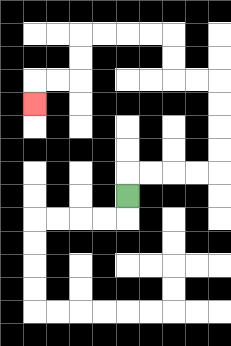{'start': '[5, 8]', 'end': '[1, 4]', 'path_directions': 'U,R,R,R,R,U,U,U,U,L,L,U,U,L,L,L,L,D,D,L,L,D', 'path_coordinates': '[[5, 8], [5, 7], [6, 7], [7, 7], [8, 7], [9, 7], [9, 6], [9, 5], [9, 4], [9, 3], [8, 3], [7, 3], [7, 2], [7, 1], [6, 1], [5, 1], [4, 1], [3, 1], [3, 2], [3, 3], [2, 3], [1, 3], [1, 4]]'}